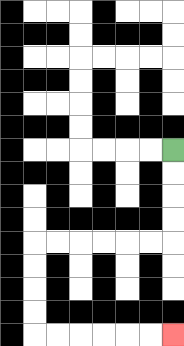{'start': '[7, 6]', 'end': '[7, 14]', 'path_directions': 'D,D,D,D,L,L,L,L,L,L,D,D,D,D,R,R,R,R,R,R', 'path_coordinates': '[[7, 6], [7, 7], [7, 8], [7, 9], [7, 10], [6, 10], [5, 10], [4, 10], [3, 10], [2, 10], [1, 10], [1, 11], [1, 12], [1, 13], [1, 14], [2, 14], [3, 14], [4, 14], [5, 14], [6, 14], [7, 14]]'}